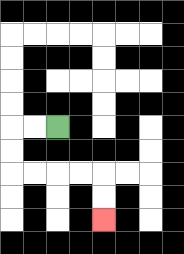{'start': '[2, 5]', 'end': '[4, 9]', 'path_directions': 'L,L,D,D,R,R,R,R,D,D', 'path_coordinates': '[[2, 5], [1, 5], [0, 5], [0, 6], [0, 7], [1, 7], [2, 7], [3, 7], [4, 7], [4, 8], [4, 9]]'}